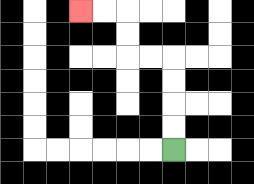{'start': '[7, 6]', 'end': '[3, 0]', 'path_directions': 'U,U,U,U,L,L,U,U,L,L', 'path_coordinates': '[[7, 6], [7, 5], [7, 4], [7, 3], [7, 2], [6, 2], [5, 2], [5, 1], [5, 0], [4, 0], [3, 0]]'}